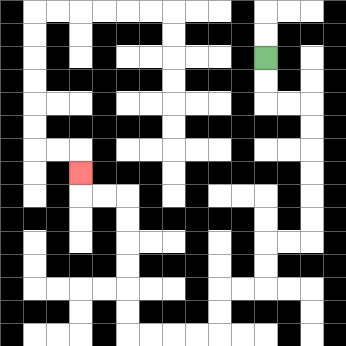{'start': '[11, 2]', 'end': '[3, 7]', 'path_directions': 'D,D,R,R,D,D,D,D,D,D,L,L,D,D,L,L,D,D,L,L,L,L,U,U,U,U,U,U,L,L,U', 'path_coordinates': '[[11, 2], [11, 3], [11, 4], [12, 4], [13, 4], [13, 5], [13, 6], [13, 7], [13, 8], [13, 9], [13, 10], [12, 10], [11, 10], [11, 11], [11, 12], [10, 12], [9, 12], [9, 13], [9, 14], [8, 14], [7, 14], [6, 14], [5, 14], [5, 13], [5, 12], [5, 11], [5, 10], [5, 9], [5, 8], [4, 8], [3, 8], [3, 7]]'}